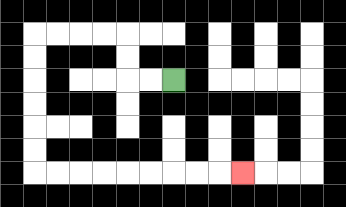{'start': '[7, 3]', 'end': '[10, 7]', 'path_directions': 'L,L,U,U,L,L,L,L,D,D,D,D,D,D,R,R,R,R,R,R,R,R,R', 'path_coordinates': '[[7, 3], [6, 3], [5, 3], [5, 2], [5, 1], [4, 1], [3, 1], [2, 1], [1, 1], [1, 2], [1, 3], [1, 4], [1, 5], [1, 6], [1, 7], [2, 7], [3, 7], [4, 7], [5, 7], [6, 7], [7, 7], [8, 7], [9, 7], [10, 7]]'}